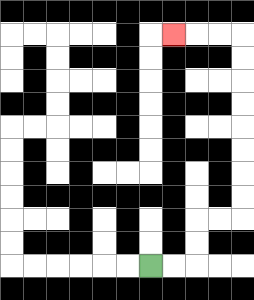{'start': '[6, 11]', 'end': '[7, 1]', 'path_directions': 'R,R,U,U,R,R,U,U,U,U,U,U,U,U,L,L,L', 'path_coordinates': '[[6, 11], [7, 11], [8, 11], [8, 10], [8, 9], [9, 9], [10, 9], [10, 8], [10, 7], [10, 6], [10, 5], [10, 4], [10, 3], [10, 2], [10, 1], [9, 1], [8, 1], [7, 1]]'}